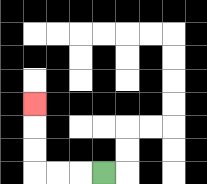{'start': '[4, 7]', 'end': '[1, 4]', 'path_directions': 'L,L,L,U,U,U', 'path_coordinates': '[[4, 7], [3, 7], [2, 7], [1, 7], [1, 6], [1, 5], [1, 4]]'}